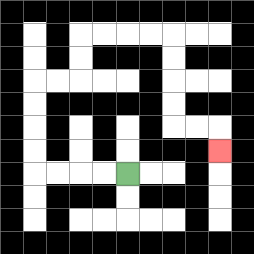{'start': '[5, 7]', 'end': '[9, 6]', 'path_directions': 'L,L,L,L,U,U,U,U,R,R,U,U,R,R,R,R,D,D,D,D,R,R,D', 'path_coordinates': '[[5, 7], [4, 7], [3, 7], [2, 7], [1, 7], [1, 6], [1, 5], [1, 4], [1, 3], [2, 3], [3, 3], [3, 2], [3, 1], [4, 1], [5, 1], [6, 1], [7, 1], [7, 2], [7, 3], [7, 4], [7, 5], [8, 5], [9, 5], [9, 6]]'}